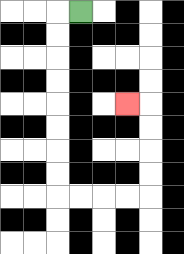{'start': '[3, 0]', 'end': '[5, 4]', 'path_directions': 'L,D,D,D,D,D,D,D,D,R,R,R,R,U,U,U,U,L', 'path_coordinates': '[[3, 0], [2, 0], [2, 1], [2, 2], [2, 3], [2, 4], [2, 5], [2, 6], [2, 7], [2, 8], [3, 8], [4, 8], [5, 8], [6, 8], [6, 7], [6, 6], [6, 5], [6, 4], [5, 4]]'}